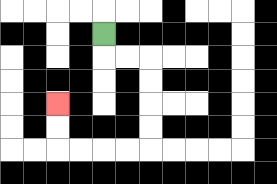{'start': '[4, 1]', 'end': '[2, 4]', 'path_directions': 'D,R,R,D,D,D,D,L,L,L,L,U,U', 'path_coordinates': '[[4, 1], [4, 2], [5, 2], [6, 2], [6, 3], [6, 4], [6, 5], [6, 6], [5, 6], [4, 6], [3, 6], [2, 6], [2, 5], [2, 4]]'}